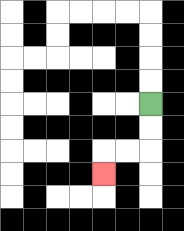{'start': '[6, 4]', 'end': '[4, 7]', 'path_directions': 'D,D,L,L,D', 'path_coordinates': '[[6, 4], [6, 5], [6, 6], [5, 6], [4, 6], [4, 7]]'}